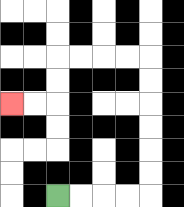{'start': '[2, 8]', 'end': '[0, 4]', 'path_directions': 'R,R,R,R,U,U,U,U,U,U,L,L,L,L,D,D,L,L', 'path_coordinates': '[[2, 8], [3, 8], [4, 8], [5, 8], [6, 8], [6, 7], [6, 6], [6, 5], [6, 4], [6, 3], [6, 2], [5, 2], [4, 2], [3, 2], [2, 2], [2, 3], [2, 4], [1, 4], [0, 4]]'}